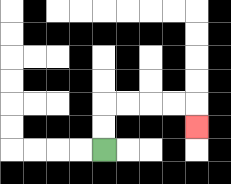{'start': '[4, 6]', 'end': '[8, 5]', 'path_directions': 'U,U,R,R,R,R,D', 'path_coordinates': '[[4, 6], [4, 5], [4, 4], [5, 4], [6, 4], [7, 4], [8, 4], [8, 5]]'}